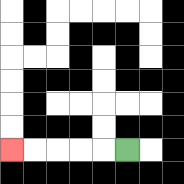{'start': '[5, 6]', 'end': '[0, 6]', 'path_directions': 'L,L,L,L,L', 'path_coordinates': '[[5, 6], [4, 6], [3, 6], [2, 6], [1, 6], [0, 6]]'}